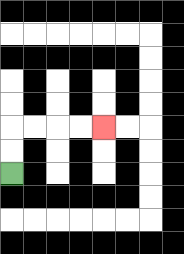{'start': '[0, 7]', 'end': '[4, 5]', 'path_directions': 'U,U,R,R,R,R', 'path_coordinates': '[[0, 7], [0, 6], [0, 5], [1, 5], [2, 5], [3, 5], [4, 5]]'}